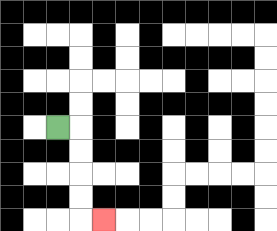{'start': '[2, 5]', 'end': '[4, 9]', 'path_directions': 'R,D,D,D,D,R', 'path_coordinates': '[[2, 5], [3, 5], [3, 6], [3, 7], [3, 8], [3, 9], [4, 9]]'}